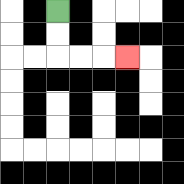{'start': '[2, 0]', 'end': '[5, 2]', 'path_directions': 'D,D,R,R,R', 'path_coordinates': '[[2, 0], [2, 1], [2, 2], [3, 2], [4, 2], [5, 2]]'}